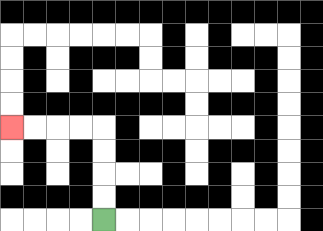{'start': '[4, 9]', 'end': '[0, 5]', 'path_directions': 'U,U,U,U,L,L,L,L', 'path_coordinates': '[[4, 9], [4, 8], [4, 7], [4, 6], [4, 5], [3, 5], [2, 5], [1, 5], [0, 5]]'}